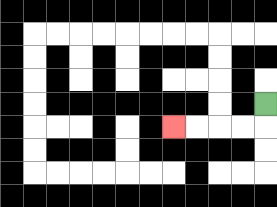{'start': '[11, 4]', 'end': '[7, 5]', 'path_directions': 'D,L,L,L,L', 'path_coordinates': '[[11, 4], [11, 5], [10, 5], [9, 5], [8, 5], [7, 5]]'}